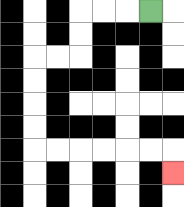{'start': '[6, 0]', 'end': '[7, 7]', 'path_directions': 'L,L,L,D,D,L,L,D,D,D,D,R,R,R,R,R,R,D', 'path_coordinates': '[[6, 0], [5, 0], [4, 0], [3, 0], [3, 1], [3, 2], [2, 2], [1, 2], [1, 3], [1, 4], [1, 5], [1, 6], [2, 6], [3, 6], [4, 6], [5, 6], [6, 6], [7, 6], [7, 7]]'}